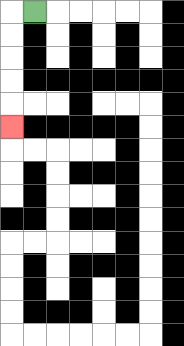{'start': '[1, 0]', 'end': '[0, 5]', 'path_directions': 'L,D,D,D,D,D', 'path_coordinates': '[[1, 0], [0, 0], [0, 1], [0, 2], [0, 3], [0, 4], [0, 5]]'}